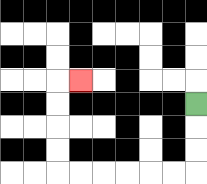{'start': '[8, 4]', 'end': '[3, 3]', 'path_directions': 'D,D,D,L,L,L,L,L,L,U,U,U,U,R', 'path_coordinates': '[[8, 4], [8, 5], [8, 6], [8, 7], [7, 7], [6, 7], [5, 7], [4, 7], [3, 7], [2, 7], [2, 6], [2, 5], [2, 4], [2, 3], [3, 3]]'}